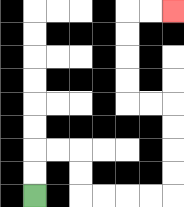{'start': '[1, 8]', 'end': '[7, 0]', 'path_directions': 'U,U,R,R,D,D,R,R,R,R,U,U,U,U,L,L,U,U,U,U,R,R', 'path_coordinates': '[[1, 8], [1, 7], [1, 6], [2, 6], [3, 6], [3, 7], [3, 8], [4, 8], [5, 8], [6, 8], [7, 8], [7, 7], [7, 6], [7, 5], [7, 4], [6, 4], [5, 4], [5, 3], [5, 2], [5, 1], [5, 0], [6, 0], [7, 0]]'}